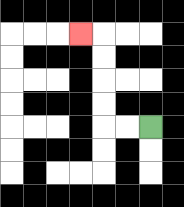{'start': '[6, 5]', 'end': '[3, 1]', 'path_directions': 'L,L,U,U,U,U,L', 'path_coordinates': '[[6, 5], [5, 5], [4, 5], [4, 4], [4, 3], [4, 2], [4, 1], [3, 1]]'}